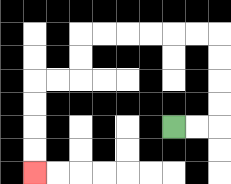{'start': '[7, 5]', 'end': '[1, 7]', 'path_directions': 'R,R,U,U,U,U,L,L,L,L,L,L,D,D,L,L,D,D,D,D', 'path_coordinates': '[[7, 5], [8, 5], [9, 5], [9, 4], [9, 3], [9, 2], [9, 1], [8, 1], [7, 1], [6, 1], [5, 1], [4, 1], [3, 1], [3, 2], [3, 3], [2, 3], [1, 3], [1, 4], [1, 5], [1, 6], [1, 7]]'}